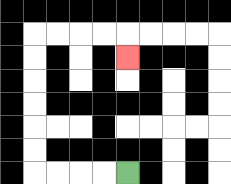{'start': '[5, 7]', 'end': '[5, 2]', 'path_directions': 'L,L,L,L,U,U,U,U,U,U,R,R,R,R,D', 'path_coordinates': '[[5, 7], [4, 7], [3, 7], [2, 7], [1, 7], [1, 6], [1, 5], [1, 4], [1, 3], [1, 2], [1, 1], [2, 1], [3, 1], [4, 1], [5, 1], [5, 2]]'}